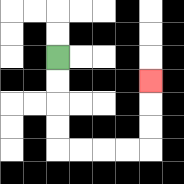{'start': '[2, 2]', 'end': '[6, 3]', 'path_directions': 'D,D,D,D,R,R,R,R,U,U,U', 'path_coordinates': '[[2, 2], [2, 3], [2, 4], [2, 5], [2, 6], [3, 6], [4, 6], [5, 6], [6, 6], [6, 5], [6, 4], [6, 3]]'}